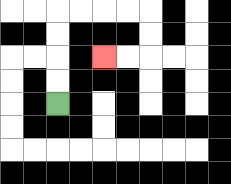{'start': '[2, 4]', 'end': '[4, 2]', 'path_directions': 'U,U,U,U,R,R,R,R,D,D,L,L', 'path_coordinates': '[[2, 4], [2, 3], [2, 2], [2, 1], [2, 0], [3, 0], [4, 0], [5, 0], [6, 0], [6, 1], [6, 2], [5, 2], [4, 2]]'}